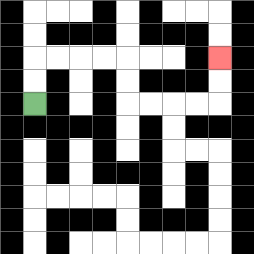{'start': '[1, 4]', 'end': '[9, 2]', 'path_directions': 'U,U,R,R,R,R,D,D,R,R,R,R,U,U', 'path_coordinates': '[[1, 4], [1, 3], [1, 2], [2, 2], [3, 2], [4, 2], [5, 2], [5, 3], [5, 4], [6, 4], [7, 4], [8, 4], [9, 4], [9, 3], [9, 2]]'}